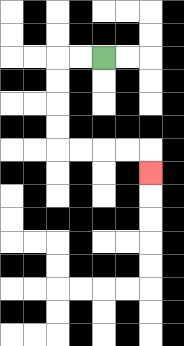{'start': '[4, 2]', 'end': '[6, 7]', 'path_directions': 'L,L,D,D,D,D,R,R,R,R,D', 'path_coordinates': '[[4, 2], [3, 2], [2, 2], [2, 3], [2, 4], [2, 5], [2, 6], [3, 6], [4, 6], [5, 6], [6, 6], [6, 7]]'}